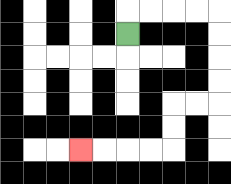{'start': '[5, 1]', 'end': '[3, 6]', 'path_directions': 'U,R,R,R,R,D,D,D,D,L,L,D,D,L,L,L,L', 'path_coordinates': '[[5, 1], [5, 0], [6, 0], [7, 0], [8, 0], [9, 0], [9, 1], [9, 2], [9, 3], [9, 4], [8, 4], [7, 4], [7, 5], [7, 6], [6, 6], [5, 6], [4, 6], [3, 6]]'}